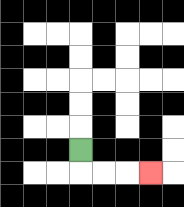{'start': '[3, 6]', 'end': '[6, 7]', 'path_directions': 'D,R,R,R', 'path_coordinates': '[[3, 6], [3, 7], [4, 7], [5, 7], [6, 7]]'}